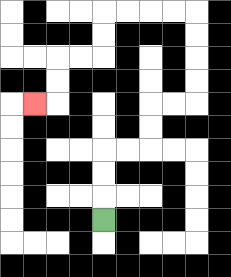{'start': '[4, 9]', 'end': '[1, 4]', 'path_directions': 'U,U,U,R,R,U,U,R,R,U,U,U,U,L,L,L,L,D,D,L,L,D,D,L', 'path_coordinates': '[[4, 9], [4, 8], [4, 7], [4, 6], [5, 6], [6, 6], [6, 5], [6, 4], [7, 4], [8, 4], [8, 3], [8, 2], [8, 1], [8, 0], [7, 0], [6, 0], [5, 0], [4, 0], [4, 1], [4, 2], [3, 2], [2, 2], [2, 3], [2, 4], [1, 4]]'}